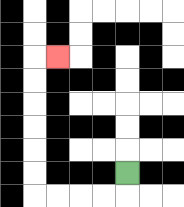{'start': '[5, 7]', 'end': '[2, 2]', 'path_directions': 'D,L,L,L,L,U,U,U,U,U,U,R', 'path_coordinates': '[[5, 7], [5, 8], [4, 8], [3, 8], [2, 8], [1, 8], [1, 7], [1, 6], [1, 5], [1, 4], [1, 3], [1, 2], [2, 2]]'}